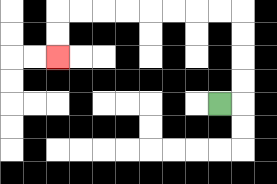{'start': '[9, 4]', 'end': '[2, 2]', 'path_directions': 'R,U,U,U,U,L,L,L,L,L,L,L,L,D,D', 'path_coordinates': '[[9, 4], [10, 4], [10, 3], [10, 2], [10, 1], [10, 0], [9, 0], [8, 0], [7, 0], [6, 0], [5, 0], [4, 0], [3, 0], [2, 0], [2, 1], [2, 2]]'}